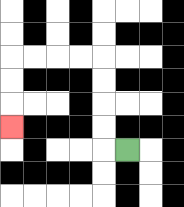{'start': '[5, 6]', 'end': '[0, 5]', 'path_directions': 'L,U,U,U,U,L,L,L,L,D,D,D', 'path_coordinates': '[[5, 6], [4, 6], [4, 5], [4, 4], [4, 3], [4, 2], [3, 2], [2, 2], [1, 2], [0, 2], [0, 3], [0, 4], [0, 5]]'}